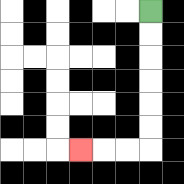{'start': '[6, 0]', 'end': '[3, 6]', 'path_directions': 'D,D,D,D,D,D,L,L,L', 'path_coordinates': '[[6, 0], [6, 1], [6, 2], [6, 3], [6, 4], [6, 5], [6, 6], [5, 6], [4, 6], [3, 6]]'}